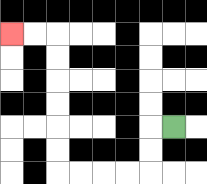{'start': '[7, 5]', 'end': '[0, 1]', 'path_directions': 'L,D,D,L,L,L,L,U,U,U,U,U,U,L,L', 'path_coordinates': '[[7, 5], [6, 5], [6, 6], [6, 7], [5, 7], [4, 7], [3, 7], [2, 7], [2, 6], [2, 5], [2, 4], [2, 3], [2, 2], [2, 1], [1, 1], [0, 1]]'}